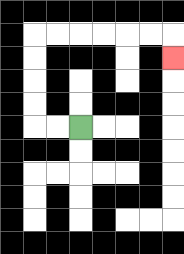{'start': '[3, 5]', 'end': '[7, 2]', 'path_directions': 'L,L,U,U,U,U,R,R,R,R,R,R,D', 'path_coordinates': '[[3, 5], [2, 5], [1, 5], [1, 4], [1, 3], [1, 2], [1, 1], [2, 1], [3, 1], [4, 1], [5, 1], [6, 1], [7, 1], [7, 2]]'}